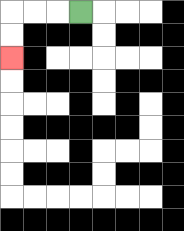{'start': '[3, 0]', 'end': '[0, 2]', 'path_directions': 'L,L,L,D,D', 'path_coordinates': '[[3, 0], [2, 0], [1, 0], [0, 0], [0, 1], [0, 2]]'}